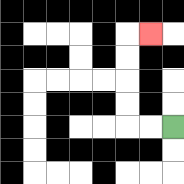{'start': '[7, 5]', 'end': '[6, 1]', 'path_directions': 'L,L,U,U,U,U,R', 'path_coordinates': '[[7, 5], [6, 5], [5, 5], [5, 4], [5, 3], [5, 2], [5, 1], [6, 1]]'}